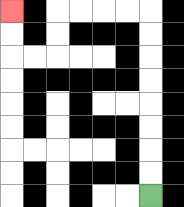{'start': '[6, 8]', 'end': '[0, 0]', 'path_directions': 'U,U,U,U,U,U,U,U,L,L,L,L,D,D,L,L,U,U', 'path_coordinates': '[[6, 8], [6, 7], [6, 6], [6, 5], [6, 4], [6, 3], [6, 2], [6, 1], [6, 0], [5, 0], [4, 0], [3, 0], [2, 0], [2, 1], [2, 2], [1, 2], [0, 2], [0, 1], [0, 0]]'}